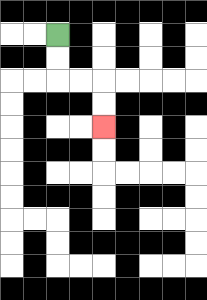{'start': '[2, 1]', 'end': '[4, 5]', 'path_directions': 'D,D,R,R,D,D', 'path_coordinates': '[[2, 1], [2, 2], [2, 3], [3, 3], [4, 3], [4, 4], [4, 5]]'}